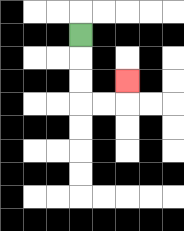{'start': '[3, 1]', 'end': '[5, 3]', 'path_directions': 'D,D,D,R,R,U', 'path_coordinates': '[[3, 1], [3, 2], [3, 3], [3, 4], [4, 4], [5, 4], [5, 3]]'}